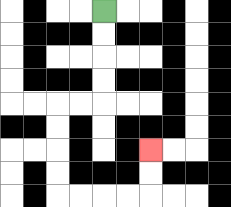{'start': '[4, 0]', 'end': '[6, 6]', 'path_directions': 'D,D,D,D,L,L,D,D,D,D,R,R,R,R,U,U', 'path_coordinates': '[[4, 0], [4, 1], [4, 2], [4, 3], [4, 4], [3, 4], [2, 4], [2, 5], [2, 6], [2, 7], [2, 8], [3, 8], [4, 8], [5, 8], [6, 8], [6, 7], [6, 6]]'}